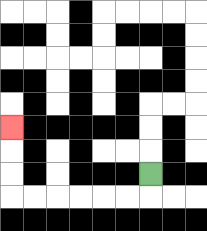{'start': '[6, 7]', 'end': '[0, 5]', 'path_directions': 'D,L,L,L,L,L,L,U,U,U', 'path_coordinates': '[[6, 7], [6, 8], [5, 8], [4, 8], [3, 8], [2, 8], [1, 8], [0, 8], [0, 7], [0, 6], [0, 5]]'}